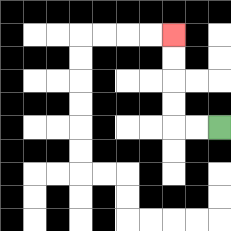{'start': '[9, 5]', 'end': '[7, 1]', 'path_directions': 'L,L,U,U,U,U', 'path_coordinates': '[[9, 5], [8, 5], [7, 5], [7, 4], [7, 3], [7, 2], [7, 1]]'}